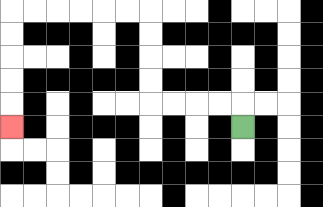{'start': '[10, 5]', 'end': '[0, 5]', 'path_directions': 'U,L,L,L,L,U,U,U,U,L,L,L,L,L,L,D,D,D,D,D', 'path_coordinates': '[[10, 5], [10, 4], [9, 4], [8, 4], [7, 4], [6, 4], [6, 3], [6, 2], [6, 1], [6, 0], [5, 0], [4, 0], [3, 0], [2, 0], [1, 0], [0, 0], [0, 1], [0, 2], [0, 3], [0, 4], [0, 5]]'}